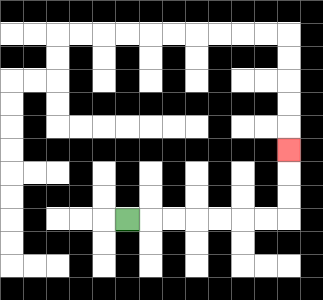{'start': '[5, 9]', 'end': '[12, 6]', 'path_directions': 'R,R,R,R,R,R,R,U,U,U', 'path_coordinates': '[[5, 9], [6, 9], [7, 9], [8, 9], [9, 9], [10, 9], [11, 9], [12, 9], [12, 8], [12, 7], [12, 6]]'}